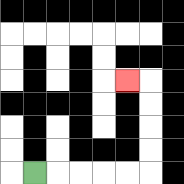{'start': '[1, 7]', 'end': '[5, 3]', 'path_directions': 'R,R,R,R,R,U,U,U,U,L', 'path_coordinates': '[[1, 7], [2, 7], [3, 7], [4, 7], [5, 7], [6, 7], [6, 6], [6, 5], [6, 4], [6, 3], [5, 3]]'}